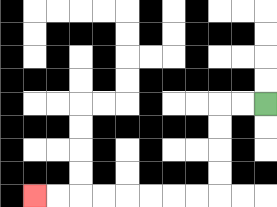{'start': '[11, 4]', 'end': '[1, 8]', 'path_directions': 'L,L,D,D,D,D,L,L,L,L,L,L,L,L', 'path_coordinates': '[[11, 4], [10, 4], [9, 4], [9, 5], [9, 6], [9, 7], [9, 8], [8, 8], [7, 8], [6, 8], [5, 8], [4, 8], [3, 8], [2, 8], [1, 8]]'}